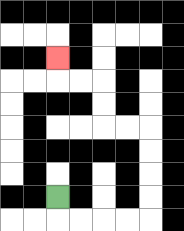{'start': '[2, 8]', 'end': '[2, 2]', 'path_directions': 'D,R,R,R,R,U,U,U,U,L,L,U,U,L,L,U', 'path_coordinates': '[[2, 8], [2, 9], [3, 9], [4, 9], [5, 9], [6, 9], [6, 8], [6, 7], [6, 6], [6, 5], [5, 5], [4, 5], [4, 4], [4, 3], [3, 3], [2, 3], [2, 2]]'}